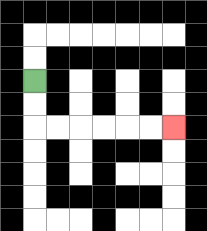{'start': '[1, 3]', 'end': '[7, 5]', 'path_directions': 'D,D,R,R,R,R,R,R', 'path_coordinates': '[[1, 3], [1, 4], [1, 5], [2, 5], [3, 5], [4, 5], [5, 5], [6, 5], [7, 5]]'}